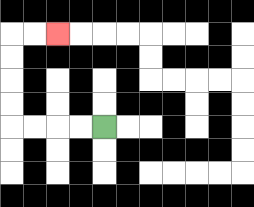{'start': '[4, 5]', 'end': '[2, 1]', 'path_directions': 'L,L,L,L,U,U,U,U,R,R', 'path_coordinates': '[[4, 5], [3, 5], [2, 5], [1, 5], [0, 5], [0, 4], [0, 3], [0, 2], [0, 1], [1, 1], [2, 1]]'}